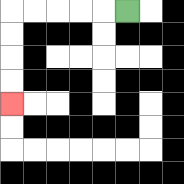{'start': '[5, 0]', 'end': '[0, 4]', 'path_directions': 'L,L,L,L,L,D,D,D,D', 'path_coordinates': '[[5, 0], [4, 0], [3, 0], [2, 0], [1, 0], [0, 0], [0, 1], [0, 2], [0, 3], [0, 4]]'}